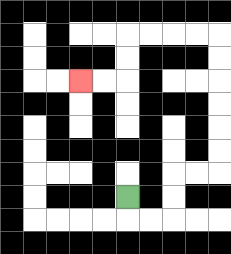{'start': '[5, 8]', 'end': '[3, 3]', 'path_directions': 'D,R,R,U,U,R,R,U,U,U,U,U,U,L,L,L,L,D,D,L,L', 'path_coordinates': '[[5, 8], [5, 9], [6, 9], [7, 9], [7, 8], [7, 7], [8, 7], [9, 7], [9, 6], [9, 5], [9, 4], [9, 3], [9, 2], [9, 1], [8, 1], [7, 1], [6, 1], [5, 1], [5, 2], [5, 3], [4, 3], [3, 3]]'}